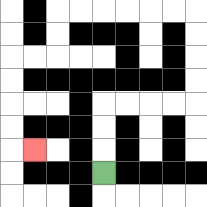{'start': '[4, 7]', 'end': '[1, 6]', 'path_directions': 'U,U,U,R,R,R,R,U,U,U,U,L,L,L,L,L,L,D,D,L,L,D,D,D,D,R', 'path_coordinates': '[[4, 7], [4, 6], [4, 5], [4, 4], [5, 4], [6, 4], [7, 4], [8, 4], [8, 3], [8, 2], [8, 1], [8, 0], [7, 0], [6, 0], [5, 0], [4, 0], [3, 0], [2, 0], [2, 1], [2, 2], [1, 2], [0, 2], [0, 3], [0, 4], [0, 5], [0, 6], [1, 6]]'}